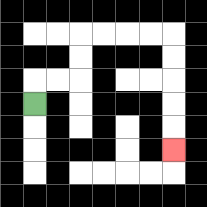{'start': '[1, 4]', 'end': '[7, 6]', 'path_directions': 'U,R,R,U,U,R,R,R,R,D,D,D,D,D', 'path_coordinates': '[[1, 4], [1, 3], [2, 3], [3, 3], [3, 2], [3, 1], [4, 1], [5, 1], [6, 1], [7, 1], [7, 2], [7, 3], [7, 4], [7, 5], [7, 6]]'}